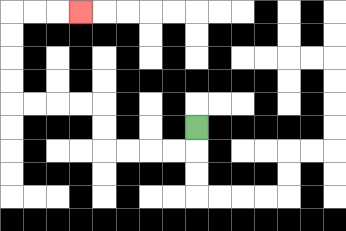{'start': '[8, 5]', 'end': '[3, 0]', 'path_directions': 'D,L,L,L,L,U,U,L,L,L,L,U,U,U,U,R,R,R', 'path_coordinates': '[[8, 5], [8, 6], [7, 6], [6, 6], [5, 6], [4, 6], [4, 5], [4, 4], [3, 4], [2, 4], [1, 4], [0, 4], [0, 3], [0, 2], [0, 1], [0, 0], [1, 0], [2, 0], [3, 0]]'}